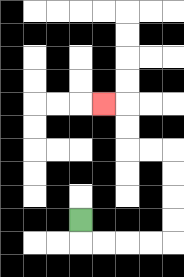{'start': '[3, 9]', 'end': '[4, 4]', 'path_directions': 'D,R,R,R,R,U,U,U,U,L,L,U,U,L', 'path_coordinates': '[[3, 9], [3, 10], [4, 10], [5, 10], [6, 10], [7, 10], [7, 9], [7, 8], [7, 7], [7, 6], [6, 6], [5, 6], [5, 5], [5, 4], [4, 4]]'}